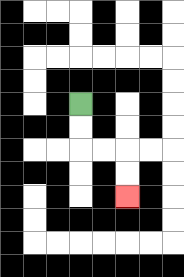{'start': '[3, 4]', 'end': '[5, 8]', 'path_directions': 'D,D,R,R,D,D', 'path_coordinates': '[[3, 4], [3, 5], [3, 6], [4, 6], [5, 6], [5, 7], [5, 8]]'}